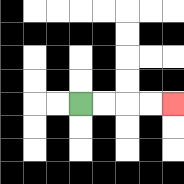{'start': '[3, 4]', 'end': '[7, 4]', 'path_directions': 'R,R,R,R', 'path_coordinates': '[[3, 4], [4, 4], [5, 4], [6, 4], [7, 4]]'}